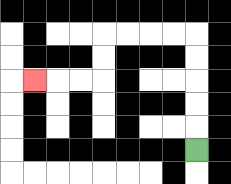{'start': '[8, 6]', 'end': '[1, 3]', 'path_directions': 'U,U,U,U,U,L,L,L,L,D,D,L,L,L', 'path_coordinates': '[[8, 6], [8, 5], [8, 4], [8, 3], [8, 2], [8, 1], [7, 1], [6, 1], [5, 1], [4, 1], [4, 2], [4, 3], [3, 3], [2, 3], [1, 3]]'}